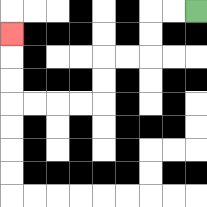{'start': '[8, 0]', 'end': '[0, 1]', 'path_directions': 'L,L,D,D,L,L,D,D,L,L,L,L,U,U,U', 'path_coordinates': '[[8, 0], [7, 0], [6, 0], [6, 1], [6, 2], [5, 2], [4, 2], [4, 3], [4, 4], [3, 4], [2, 4], [1, 4], [0, 4], [0, 3], [0, 2], [0, 1]]'}